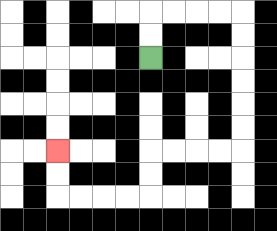{'start': '[6, 2]', 'end': '[2, 6]', 'path_directions': 'U,U,R,R,R,R,D,D,D,D,D,D,L,L,L,L,D,D,L,L,L,L,U,U', 'path_coordinates': '[[6, 2], [6, 1], [6, 0], [7, 0], [8, 0], [9, 0], [10, 0], [10, 1], [10, 2], [10, 3], [10, 4], [10, 5], [10, 6], [9, 6], [8, 6], [7, 6], [6, 6], [6, 7], [6, 8], [5, 8], [4, 8], [3, 8], [2, 8], [2, 7], [2, 6]]'}